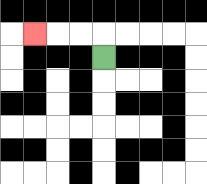{'start': '[4, 2]', 'end': '[1, 1]', 'path_directions': 'U,L,L,L', 'path_coordinates': '[[4, 2], [4, 1], [3, 1], [2, 1], [1, 1]]'}